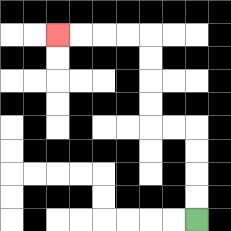{'start': '[8, 9]', 'end': '[2, 1]', 'path_directions': 'U,U,U,U,L,L,U,U,U,U,L,L,L,L', 'path_coordinates': '[[8, 9], [8, 8], [8, 7], [8, 6], [8, 5], [7, 5], [6, 5], [6, 4], [6, 3], [6, 2], [6, 1], [5, 1], [4, 1], [3, 1], [2, 1]]'}